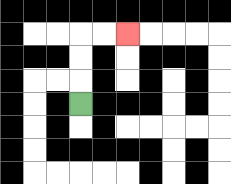{'start': '[3, 4]', 'end': '[5, 1]', 'path_directions': 'U,U,U,R,R', 'path_coordinates': '[[3, 4], [3, 3], [3, 2], [3, 1], [4, 1], [5, 1]]'}